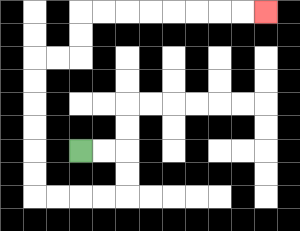{'start': '[3, 6]', 'end': '[11, 0]', 'path_directions': 'R,R,D,D,L,L,L,L,U,U,U,U,U,U,R,R,U,U,R,R,R,R,R,R,R,R', 'path_coordinates': '[[3, 6], [4, 6], [5, 6], [5, 7], [5, 8], [4, 8], [3, 8], [2, 8], [1, 8], [1, 7], [1, 6], [1, 5], [1, 4], [1, 3], [1, 2], [2, 2], [3, 2], [3, 1], [3, 0], [4, 0], [5, 0], [6, 0], [7, 0], [8, 0], [9, 0], [10, 0], [11, 0]]'}